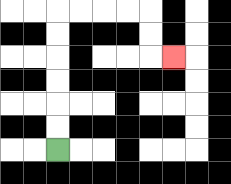{'start': '[2, 6]', 'end': '[7, 2]', 'path_directions': 'U,U,U,U,U,U,R,R,R,R,D,D,R', 'path_coordinates': '[[2, 6], [2, 5], [2, 4], [2, 3], [2, 2], [2, 1], [2, 0], [3, 0], [4, 0], [5, 0], [6, 0], [6, 1], [6, 2], [7, 2]]'}